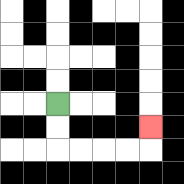{'start': '[2, 4]', 'end': '[6, 5]', 'path_directions': 'D,D,R,R,R,R,U', 'path_coordinates': '[[2, 4], [2, 5], [2, 6], [3, 6], [4, 6], [5, 6], [6, 6], [6, 5]]'}